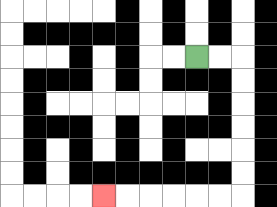{'start': '[8, 2]', 'end': '[4, 8]', 'path_directions': 'R,R,D,D,D,D,D,D,L,L,L,L,L,L', 'path_coordinates': '[[8, 2], [9, 2], [10, 2], [10, 3], [10, 4], [10, 5], [10, 6], [10, 7], [10, 8], [9, 8], [8, 8], [7, 8], [6, 8], [5, 8], [4, 8]]'}